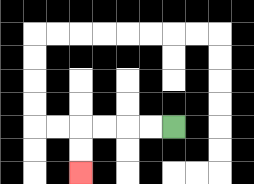{'start': '[7, 5]', 'end': '[3, 7]', 'path_directions': 'L,L,L,L,D,D', 'path_coordinates': '[[7, 5], [6, 5], [5, 5], [4, 5], [3, 5], [3, 6], [3, 7]]'}